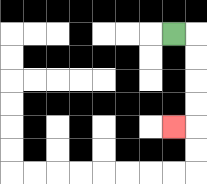{'start': '[7, 1]', 'end': '[7, 5]', 'path_directions': 'R,D,D,D,D,L', 'path_coordinates': '[[7, 1], [8, 1], [8, 2], [8, 3], [8, 4], [8, 5], [7, 5]]'}